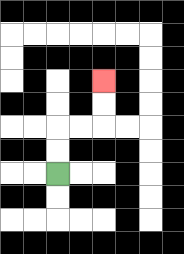{'start': '[2, 7]', 'end': '[4, 3]', 'path_directions': 'U,U,R,R,U,U', 'path_coordinates': '[[2, 7], [2, 6], [2, 5], [3, 5], [4, 5], [4, 4], [4, 3]]'}